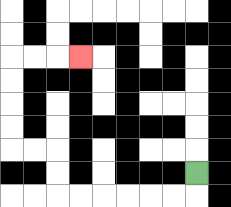{'start': '[8, 7]', 'end': '[3, 2]', 'path_directions': 'D,L,L,L,L,L,L,U,U,L,L,U,U,U,U,R,R,R', 'path_coordinates': '[[8, 7], [8, 8], [7, 8], [6, 8], [5, 8], [4, 8], [3, 8], [2, 8], [2, 7], [2, 6], [1, 6], [0, 6], [0, 5], [0, 4], [0, 3], [0, 2], [1, 2], [2, 2], [3, 2]]'}